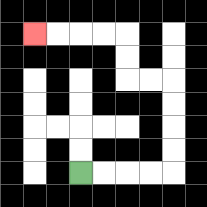{'start': '[3, 7]', 'end': '[1, 1]', 'path_directions': 'R,R,R,R,U,U,U,U,L,L,U,U,L,L,L,L', 'path_coordinates': '[[3, 7], [4, 7], [5, 7], [6, 7], [7, 7], [7, 6], [7, 5], [7, 4], [7, 3], [6, 3], [5, 3], [5, 2], [5, 1], [4, 1], [3, 1], [2, 1], [1, 1]]'}